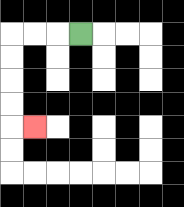{'start': '[3, 1]', 'end': '[1, 5]', 'path_directions': 'L,L,L,D,D,D,D,R', 'path_coordinates': '[[3, 1], [2, 1], [1, 1], [0, 1], [0, 2], [0, 3], [0, 4], [0, 5], [1, 5]]'}